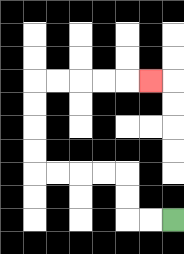{'start': '[7, 9]', 'end': '[6, 3]', 'path_directions': 'L,L,U,U,L,L,L,L,U,U,U,U,R,R,R,R,R', 'path_coordinates': '[[7, 9], [6, 9], [5, 9], [5, 8], [5, 7], [4, 7], [3, 7], [2, 7], [1, 7], [1, 6], [1, 5], [1, 4], [1, 3], [2, 3], [3, 3], [4, 3], [5, 3], [6, 3]]'}